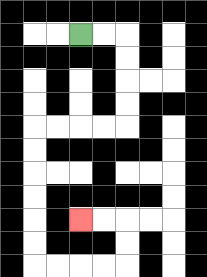{'start': '[3, 1]', 'end': '[3, 9]', 'path_directions': 'R,R,D,D,D,D,L,L,L,L,D,D,D,D,D,D,R,R,R,R,U,U,L,L', 'path_coordinates': '[[3, 1], [4, 1], [5, 1], [5, 2], [5, 3], [5, 4], [5, 5], [4, 5], [3, 5], [2, 5], [1, 5], [1, 6], [1, 7], [1, 8], [1, 9], [1, 10], [1, 11], [2, 11], [3, 11], [4, 11], [5, 11], [5, 10], [5, 9], [4, 9], [3, 9]]'}